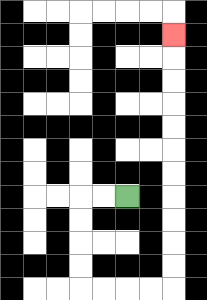{'start': '[5, 8]', 'end': '[7, 1]', 'path_directions': 'L,L,D,D,D,D,R,R,R,R,U,U,U,U,U,U,U,U,U,U,U', 'path_coordinates': '[[5, 8], [4, 8], [3, 8], [3, 9], [3, 10], [3, 11], [3, 12], [4, 12], [5, 12], [6, 12], [7, 12], [7, 11], [7, 10], [7, 9], [7, 8], [7, 7], [7, 6], [7, 5], [7, 4], [7, 3], [7, 2], [7, 1]]'}